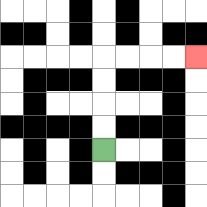{'start': '[4, 6]', 'end': '[8, 2]', 'path_directions': 'U,U,U,U,R,R,R,R', 'path_coordinates': '[[4, 6], [4, 5], [4, 4], [4, 3], [4, 2], [5, 2], [6, 2], [7, 2], [8, 2]]'}